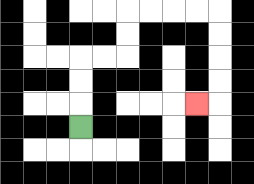{'start': '[3, 5]', 'end': '[8, 4]', 'path_directions': 'U,U,U,R,R,U,U,R,R,R,R,D,D,D,D,L', 'path_coordinates': '[[3, 5], [3, 4], [3, 3], [3, 2], [4, 2], [5, 2], [5, 1], [5, 0], [6, 0], [7, 0], [8, 0], [9, 0], [9, 1], [9, 2], [9, 3], [9, 4], [8, 4]]'}